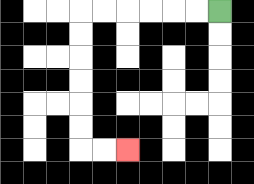{'start': '[9, 0]', 'end': '[5, 6]', 'path_directions': 'L,L,L,L,L,L,D,D,D,D,D,D,R,R', 'path_coordinates': '[[9, 0], [8, 0], [7, 0], [6, 0], [5, 0], [4, 0], [3, 0], [3, 1], [3, 2], [3, 3], [3, 4], [3, 5], [3, 6], [4, 6], [5, 6]]'}